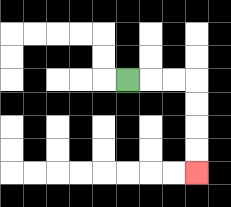{'start': '[5, 3]', 'end': '[8, 7]', 'path_directions': 'R,R,R,D,D,D,D', 'path_coordinates': '[[5, 3], [6, 3], [7, 3], [8, 3], [8, 4], [8, 5], [8, 6], [8, 7]]'}